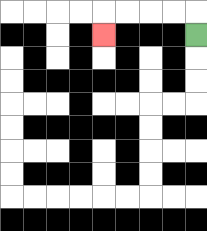{'start': '[8, 1]', 'end': '[4, 1]', 'path_directions': 'U,L,L,L,L,D', 'path_coordinates': '[[8, 1], [8, 0], [7, 0], [6, 0], [5, 0], [4, 0], [4, 1]]'}